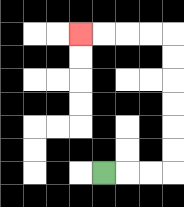{'start': '[4, 7]', 'end': '[3, 1]', 'path_directions': 'R,R,R,U,U,U,U,U,U,L,L,L,L', 'path_coordinates': '[[4, 7], [5, 7], [6, 7], [7, 7], [7, 6], [7, 5], [7, 4], [7, 3], [7, 2], [7, 1], [6, 1], [5, 1], [4, 1], [3, 1]]'}